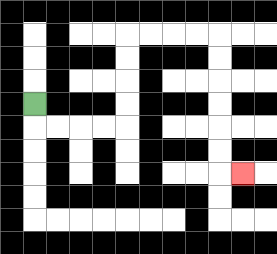{'start': '[1, 4]', 'end': '[10, 7]', 'path_directions': 'D,R,R,R,R,U,U,U,U,R,R,R,R,D,D,D,D,D,D,R', 'path_coordinates': '[[1, 4], [1, 5], [2, 5], [3, 5], [4, 5], [5, 5], [5, 4], [5, 3], [5, 2], [5, 1], [6, 1], [7, 1], [8, 1], [9, 1], [9, 2], [9, 3], [9, 4], [9, 5], [9, 6], [9, 7], [10, 7]]'}